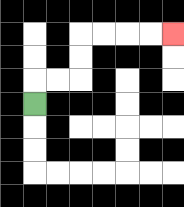{'start': '[1, 4]', 'end': '[7, 1]', 'path_directions': 'U,R,R,U,U,R,R,R,R', 'path_coordinates': '[[1, 4], [1, 3], [2, 3], [3, 3], [3, 2], [3, 1], [4, 1], [5, 1], [6, 1], [7, 1]]'}